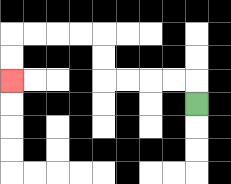{'start': '[8, 4]', 'end': '[0, 3]', 'path_directions': 'U,L,L,L,L,U,U,L,L,L,L,D,D', 'path_coordinates': '[[8, 4], [8, 3], [7, 3], [6, 3], [5, 3], [4, 3], [4, 2], [4, 1], [3, 1], [2, 1], [1, 1], [0, 1], [0, 2], [0, 3]]'}